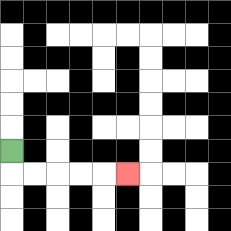{'start': '[0, 6]', 'end': '[5, 7]', 'path_directions': 'D,R,R,R,R,R', 'path_coordinates': '[[0, 6], [0, 7], [1, 7], [2, 7], [3, 7], [4, 7], [5, 7]]'}